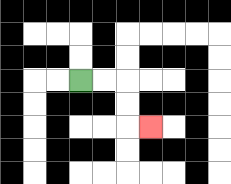{'start': '[3, 3]', 'end': '[6, 5]', 'path_directions': 'R,R,D,D,R', 'path_coordinates': '[[3, 3], [4, 3], [5, 3], [5, 4], [5, 5], [6, 5]]'}